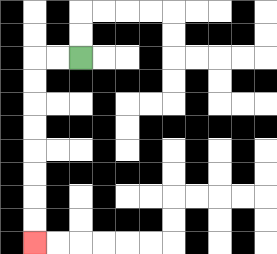{'start': '[3, 2]', 'end': '[1, 10]', 'path_directions': 'L,L,D,D,D,D,D,D,D,D', 'path_coordinates': '[[3, 2], [2, 2], [1, 2], [1, 3], [1, 4], [1, 5], [1, 6], [1, 7], [1, 8], [1, 9], [1, 10]]'}